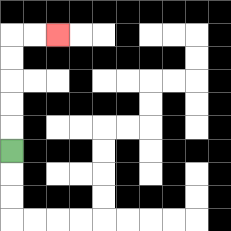{'start': '[0, 6]', 'end': '[2, 1]', 'path_directions': 'U,U,U,U,U,R,R', 'path_coordinates': '[[0, 6], [0, 5], [0, 4], [0, 3], [0, 2], [0, 1], [1, 1], [2, 1]]'}